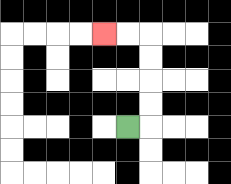{'start': '[5, 5]', 'end': '[4, 1]', 'path_directions': 'R,U,U,U,U,L,L', 'path_coordinates': '[[5, 5], [6, 5], [6, 4], [6, 3], [6, 2], [6, 1], [5, 1], [4, 1]]'}